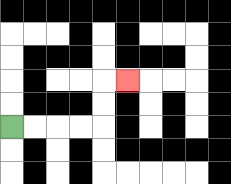{'start': '[0, 5]', 'end': '[5, 3]', 'path_directions': 'R,R,R,R,U,U,R', 'path_coordinates': '[[0, 5], [1, 5], [2, 5], [3, 5], [4, 5], [4, 4], [4, 3], [5, 3]]'}